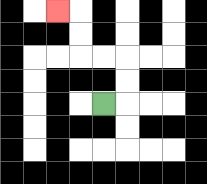{'start': '[4, 4]', 'end': '[2, 0]', 'path_directions': 'R,U,U,L,L,U,U,L', 'path_coordinates': '[[4, 4], [5, 4], [5, 3], [5, 2], [4, 2], [3, 2], [3, 1], [3, 0], [2, 0]]'}